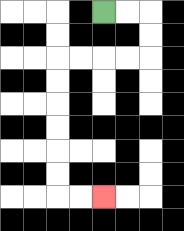{'start': '[4, 0]', 'end': '[4, 8]', 'path_directions': 'R,R,D,D,L,L,L,L,D,D,D,D,D,D,R,R', 'path_coordinates': '[[4, 0], [5, 0], [6, 0], [6, 1], [6, 2], [5, 2], [4, 2], [3, 2], [2, 2], [2, 3], [2, 4], [2, 5], [2, 6], [2, 7], [2, 8], [3, 8], [4, 8]]'}